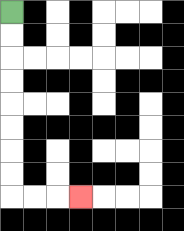{'start': '[0, 0]', 'end': '[3, 8]', 'path_directions': 'D,D,D,D,D,D,D,D,R,R,R', 'path_coordinates': '[[0, 0], [0, 1], [0, 2], [0, 3], [0, 4], [0, 5], [0, 6], [0, 7], [0, 8], [1, 8], [2, 8], [3, 8]]'}